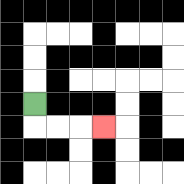{'start': '[1, 4]', 'end': '[4, 5]', 'path_directions': 'D,R,R,R', 'path_coordinates': '[[1, 4], [1, 5], [2, 5], [3, 5], [4, 5]]'}